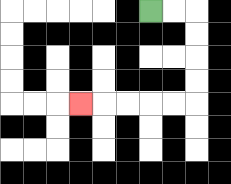{'start': '[6, 0]', 'end': '[3, 4]', 'path_directions': 'R,R,D,D,D,D,L,L,L,L,L', 'path_coordinates': '[[6, 0], [7, 0], [8, 0], [8, 1], [8, 2], [8, 3], [8, 4], [7, 4], [6, 4], [5, 4], [4, 4], [3, 4]]'}